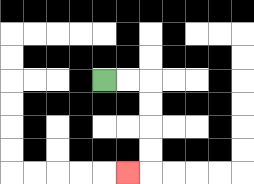{'start': '[4, 3]', 'end': '[5, 7]', 'path_directions': 'R,R,D,D,D,D,L', 'path_coordinates': '[[4, 3], [5, 3], [6, 3], [6, 4], [6, 5], [6, 6], [6, 7], [5, 7]]'}